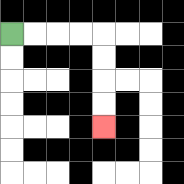{'start': '[0, 1]', 'end': '[4, 5]', 'path_directions': 'R,R,R,R,D,D,D,D', 'path_coordinates': '[[0, 1], [1, 1], [2, 1], [3, 1], [4, 1], [4, 2], [4, 3], [4, 4], [4, 5]]'}